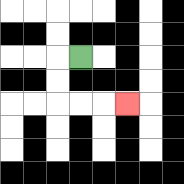{'start': '[3, 2]', 'end': '[5, 4]', 'path_directions': 'L,D,D,R,R,R', 'path_coordinates': '[[3, 2], [2, 2], [2, 3], [2, 4], [3, 4], [4, 4], [5, 4]]'}